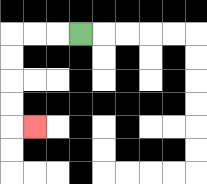{'start': '[3, 1]', 'end': '[1, 5]', 'path_directions': 'L,L,L,D,D,D,D,R', 'path_coordinates': '[[3, 1], [2, 1], [1, 1], [0, 1], [0, 2], [0, 3], [0, 4], [0, 5], [1, 5]]'}